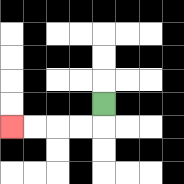{'start': '[4, 4]', 'end': '[0, 5]', 'path_directions': 'D,L,L,L,L', 'path_coordinates': '[[4, 4], [4, 5], [3, 5], [2, 5], [1, 5], [0, 5]]'}